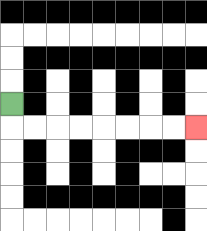{'start': '[0, 4]', 'end': '[8, 5]', 'path_directions': 'D,R,R,R,R,R,R,R,R', 'path_coordinates': '[[0, 4], [0, 5], [1, 5], [2, 5], [3, 5], [4, 5], [5, 5], [6, 5], [7, 5], [8, 5]]'}